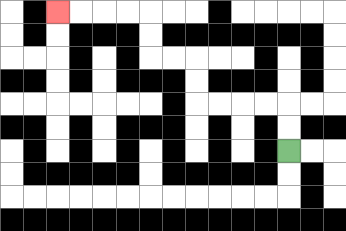{'start': '[12, 6]', 'end': '[2, 0]', 'path_directions': 'U,U,L,L,L,L,U,U,L,L,U,U,L,L,L,L', 'path_coordinates': '[[12, 6], [12, 5], [12, 4], [11, 4], [10, 4], [9, 4], [8, 4], [8, 3], [8, 2], [7, 2], [6, 2], [6, 1], [6, 0], [5, 0], [4, 0], [3, 0], [2, 0]]'}